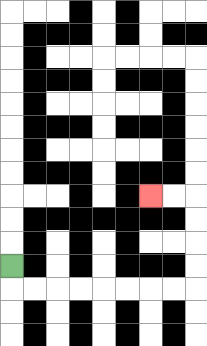{'start': '[0, 11]', 'end': '[6, 8]', 'path_directions': 'D,R,R,R,R,R,R,R,R,U,U,U,U,L,L', 'path_coordinates': '[[0, 11], [0, 12], [1, 12], [2, 12], [3, 12], [4, 12], [5, 12], [6, 12], [7, 12], [8, 12], [8, 11], [8, 10], [8, 9], [8, 8], [7, 8], [6, 8]]'}